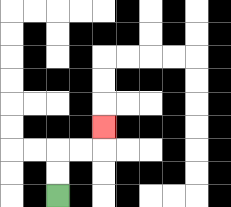{'start': '[2, 8]', 'end': '[4, 5]', 'path_directions': 'U,U,R,R,U', 'path_coordinates': '[[2, 8], [2, 7], [2, 6], [3, 6], [4, 6], [4, 5]]'}